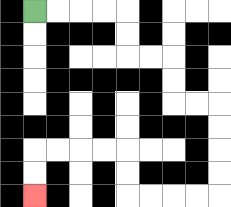{'start': '[1, 0]', 'end': '[1, 8]', 'path_directions': 'R,R,R,R,D,D,R,R,D,D,R,R,D,D,D,D,L,L,L,L,U,U,L,L,L,L,D,D', 'path_coordinates': '[[1, 0], [2, 0], [3, 0], [4, 0], [5, 0], [5, 1], [5, 2], [6, 2], [7, 2], [7, 3], [7, 4], [8, 4], [9, 4], [9, 5], [9, 6], [9, 7], [9, 8], [8, 8], [7, 8], [6, 8], [5, 8], [5, 7], [5, 6], [4, 6], [3, 6], [2, 6], [1, 6], [1, 7], [1, 8]]'}